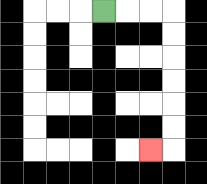{'start': '[4, 0]', 'end': '[6, 6]', 'path_directions': 'R,R,R,D,D,D,D,D,D,L', 'path_coordinates': '[[4, 0], [5, 0], [6, 0], [7, 0], [7, 1], [7, 2], [7, 3], [7, 4], [7, 5], [7, 6], [6, 6]]'}